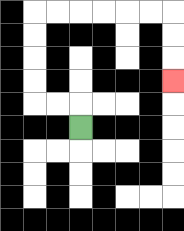{'start': '[3, 5]', 'end': '[7, 3]', 'path_directions': 'U,L,L,U,U,U,U,R,R,R,R,R,R,D,D,D', 'path_coordinates': '[[3, 5], [3, 4], [2, 4], [1, 4], [1, 3], [1, 2], [1, 1], [1, 0], [2, 0], [3, 0], [4, 0], [5, 0], [6, 0], [7, 0], [7, 1], [7, 2], [7, 3]]'}